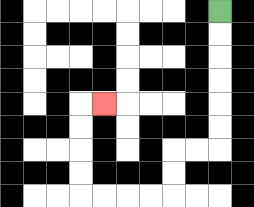{'start': '[9, 0]', 'end': '[4, 4]', 'path_directions': 'D,D,D,D,D,D,L,L,D,D,L,L,L,L,U,U,U,U,R', 'path_coordinates': '[[9, 0], [9, 1], [9, 2], [9, 3], [9, 4], [9, 5], [9, 6], [8, 6], [7, 6], [7, 7], [7, 8], [6, 8], [5, 8], [4, 8], [3, 8], [3, 7], [3, 6], [3, 5], [3, 4], [4, 4]]'}